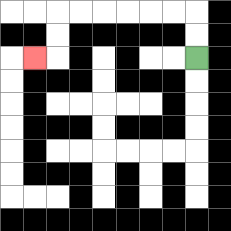{'start': '[8, 2]', 'end': '[1, 2]', 'path_directions': 'U,U,L,L,L,L,L,L,D,D,L', 'path_coordinates': '[[8, 2], [8, 1], [8, 0], [7, 0], [6, 0], [5, 0], [4, 0], [3, 0], [2, 0], [2, 1], [2, 2], [1, 2]]'}